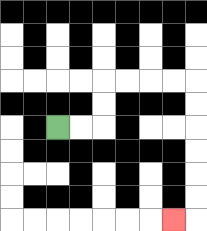{'start': '[2, 5]', 'end': '[7, 9]', 'path_directions': 'R,R,U,U,R,R,R,R,D,D,D,D,D,D,L', 'path_coordinates': '[[2, 5], [3, 5], [4, 5], [4, 4], [4, 3], [5, 3], [6, 3], [7, 3], [8, 3], [8, 4], [8, 5], [8, 6], [8, 7], [8, 8], [8, 9], [7, 9]]'}